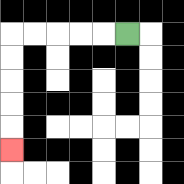{'start': '[5, 1]', 'end': '[0, 6]', 'path_directions': 'L,L,L,L,L,D,D,D,D,D', 'path_coordinates': '[[5, 1], [4, 1], [3, 1], [2, 1], [1, 1], [0, 1], [0, 2], [0, 3], [0, 4], [0, 5], [0, 6]]'}